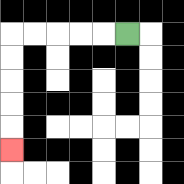{'start': '[5, 1]', 'end': '[0, 6]', 'path_directions': 'L,L,L,L,L,D,D,D,D,D', 'path_coordinates': '[[5, 1], [4, 1], [3, 1], [2, 1], [1, 1], [0, 1], [0, 2], [0, 3], [0, 4], [0, 5], [0, 6]]'}